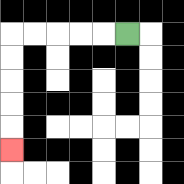{'start': '[5, 1]', 'end': '[0, 6]', 'path_directions': 'L,L,L,L,L,D,D,D,D,D', 'path_coordinates': '[[5, 1], [4, 1], [3, 1], [2, 1], [1, 1], [0, 1], [0, 2], [0, 3], [0, 4], [0, 5], [0, 6]]'}